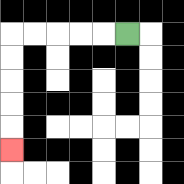{'start': '[5, 1]', 'end': '[0, 6]', 'path_directions': 'L,L,L,L,L,D,D,D,D,D', 'path_coordinates': '[[5, 1], [4, 1], [3, 1], [2, 1], [1, 1], [0, 1], [0, 2], [0, 3], [0, 4], [0, 5], [0, 6]]'}